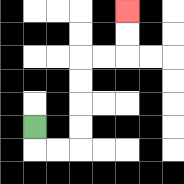{'start': '[1, 5]', 'end': '[5, 0]', 'path_directions': 'D,R,R,U,U,U,U,R,R,U,U', 'path_coordinates': '[[1, 5], [1, 6], [2, 6], [3, 6], [3, 5], [3, 4], [3, 3], [3, 2], [4, 2], [5, 2], [5, 1], [5, 0]]'}